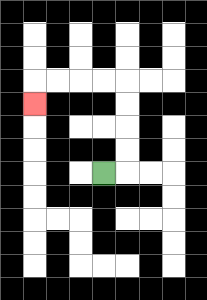{'start': '[4, 7]', 'end': '[1, 4]', 'path_directions': 'R,U,U,U,U,L,L,L,L,D', 'path_coordinates': '[[4, 7], [5, 7], [5, 6], [5, 5], [5, 4], [5, 3], [4, 3], [3, 3], [2, 3], [1, 3], [1, 4]]'}